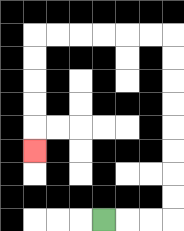{'start': '[4, 9]', 'end': '[1, 6]', 'path_directions': 'R,R,R,U,U,U,U,U,U,U,U,L,L,L,L,L,L,D,D,D,D,D', 'path_coordinates': '[[4, 9], [5, 9], [6, 9], [7, 9], [7, 8], [7, 7], [7, 6], [7, 5], [7, 4], [7, 3], [7, 2], [7, 1], [6, 1], [5, 1], [4, 1], [3, 1], [2, 1], [1, 1], [1, 2], [1, 3], [1, 4], [1, 5], [1, 6]]'}